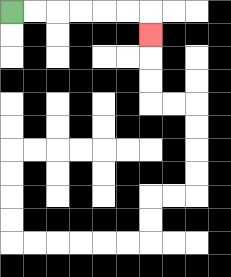{'start': '[0, 0]', 'end': '[6, 1]', 'path_directions': 'R,R,R,R,R,R,D', 'path_coordinates': '[[0, 0], [1, 0], [2, 0], [3, 0], [4, 0], [5, 0], [6, 0], [6, 1]]'}